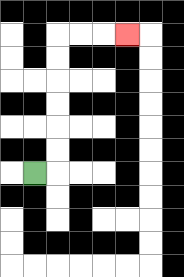{'start': '[1, 7]', 'end': '[5, 1]', 'path_directions': 'R,U,U,U,U,U,U,R,R,R', 'path_coordinates': '[[1, 7], [2, 7], [2, 6], [2, 5], [2, 4], [2, 3], [2, 2], [2, 1], [3, 1], [4, 1], [5, 1]]'}